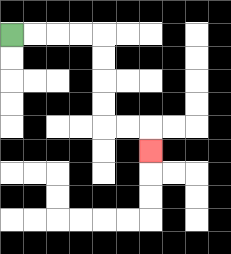{'start': '[0, 1]', 'end': '[6, 6]', 'path_directions': 'R,R,R,R,D,D,D,D,R,R,D', 'path_coordinates': '[[0, 1], [1, 1], [2, 1], [3, 1], [4, 1], [4, 2], [4, 3], [4, 4], [4, 5], [5, 5], [6, 5], [6, 6]]'}